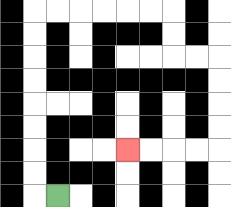{'start': '[2, 8]', 'end': '[5, 6]', 'path_directions': 'L,U,U,U,U,U,U,U,U,R,R,R,R,R,R,D,D,R,R,D,D,D,D,L,L,L,L', 'path_coordinates': '[[2, 8], [1, 8], [1, 7], [1, 6], [1, 5], [1, 4], [1, 3], [1, 2], [1, 1], [1, 0], [2, 0], [3, 0], [4, 0], [5, 0], [6, 0], [7, 0], [7, 1], [7, 2], [8, 2], [9, 2], [9, 3], [9, 4], [9, 5], [9, 6], [8, 6], [7, 6], [6, 6], [5, 6]]'}